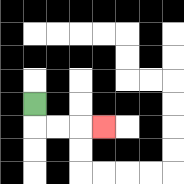{'start': '[1, 4]', 'end': '[4, 5]', 'path_directions': 'D,R,R,R', 'path_coordinates': '[[1, 4], [1, 5], [2, 5], [3, 5], [4, 5]]'}